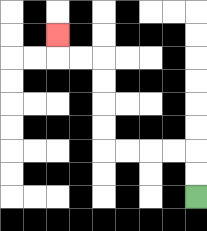{'start': '[8, 8]', 'end': '[2, 1]', 'path_directions': 'U,U,L,L,L,L,U,U,U,U,L,L,U', 'path_coordinates': '[[8, 8], [8, 7], [8, 6], [7, 6], [6, 6], [5, 6], [4, 6], [4, 5], [4, 4], [4, 3], [4, 2], [3, 2], [2, 2], [2, 1]]'}